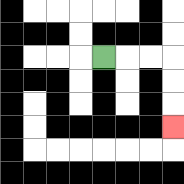{'start': '[4, 2]', 'end': '[7, 5]', 'path_directions': 'R,R,R,D,D,D', 'path_coordinates': '[[4, 2], [5, 2], [6, 2], [7, 2], [7, 3], [7, 4], [7, 5]]'}